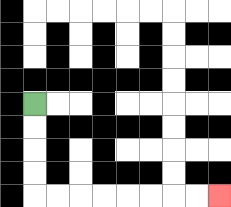{'start': '[1, 4]', 'end': '[9, 8]', 'path_directions': 'D,D,D,D,R,R,R,R,R,R,R,R', 'path_coordinates': '[[1, 4], [1, 5], [1, 6], [1, 7], [1, 8], [2, 8], [3, 8], [4, 8], [5, 8], [6, 8], [7, 8], [8, 8], [9, 8]]'}